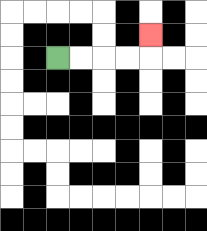{'start': '[2, 2]', 'end': '[6, 1]', 'path_directions': 'R,R,R,R,U', 'path_coordinates': '[[2, 2], [3, 2], [4, 2], [5, 2], [6, 2], [6, 1]]'}